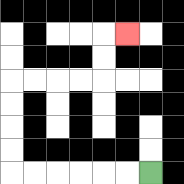{'start': '[6, 7]', 'end': '[5, 1]', 'path_directions': 'L,L,L,L,L,L,U,U,U,U,R,R,R,R,U,U,R', 'path_coordinates': '[[6, 7], [5, 7], [4, 7], [3, 7], [2, 7], [1, 7], [0, 7], [0, 6], [0, 5], [0, 4], [0, 3], [1, 3], [2, 3], [3, 3], [4, 3], [4, 2], [4, 1], [5, 1]]'}